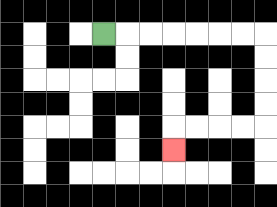{'start': '[4, 1]', 'end': '[7, 6]', 'path_directions': 'R,R,R,R,R,R,R,D,D,D,D,L,L,L,L,D', 'path_coordinates': '[[4, 1], [5, 1], [6, 1], [7, 1], [8, 1], [9, 1], [10, 1], [11, 1], [11, 2], [11, 3], [11, 4], [11, 5], [10, 5], [9, 5], [8, 5], [7, 5], [7, 6]]'}